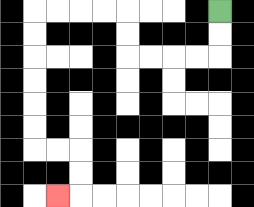{'start': '[9, 0]', 'end': '[2, 8]', 'path_directions': 'D,D,L,L,L,L,U,U,L,L,L,L,D,D,D,D,D,D,R,R,D,D,L', 'path_coordinates': '[[9, 0], [9, 1], [9, 2], [8, 2], [7, 2], [6, 2], [5, 2], [5, 1], [5, 0], [4, 0], [3, 0], [2, 0], [1, 0], [1, 1], [1, 2], [1, 3], [1, 4], [1, 5], [1, 6], [2, 6], [3, 6], [3, 7], [3, 8], [2, 8]]'}